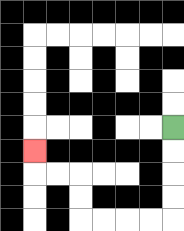{'start': '[7, 5]', 'end': '[1, 6]', 'path_directions': 'D,D,D,D,L,L,L,L,U,U,L,L,U', 'path_coordinates': '[[7, 5], [7, 6], [7, 7], [7, 8], [7, 9], [6, 9], [5, 9], [4, 9], [3, 9], [3, 8], [3, 7], [2, 7], [1, 7], [1, 6]]'}